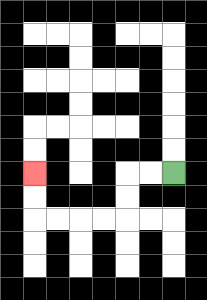{'start': '[7, 7]', 'end': '[1, 7]', 'path_directions': 'L,L,D,D,L,L,L,L,U,U', 'path_coordinates': '[[7, 7], [6, 7], [5, 7], [5, 8], [5, 9], [4, 9], [3, 9], [2, 9], [1, 9], [1, 8], [1, 7]]'}